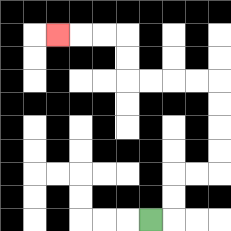{'start': '[6, 9]', 'end': '[2, 1]', 'path_directions': 'R,U,U,R,R,U,U,U,U,L,L,L,L,U,U,L,L,L', 'path_coordinates': '[[6, 9], [7, 9], [7, 8], [7, 7], [8, 7], [9, 7], [9, 6], [9, 5], [9, 4], [9, 3], [8, 3], [7, 3], [6, 3], [5, 3], [5, 2], [5, 1], [4, 1], [3, 1], [2, 1]]'}